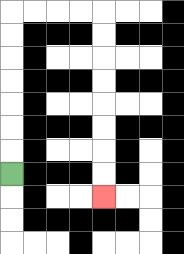{'start': '[0, 7]', 'end': '[4, 8]', 'path_directions': 'U,U,U,U,U,U,U,R,R,R,R,D,D,D,D,D,D,D,D', 'path_coordinates': '[[0, 7], [0, 6], [0, 5], [0, 4], [0, 3], [0, 2], [0, 1], [0, 0], [1, 0], [2, 0], [3, 0], [4, 0], [4, 1], [4, 2], [4, 3], [4, 4], [4, 5], [4, 6], [4, 7], [4, 8]]'}